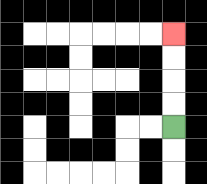{'start': '[7, 5]', 'end': '[7, 1]', 'path_directions': 'U,U,U,U', 'path_coordinates': '[[7, 5], [7, 4], [7, 3], [7, 2], [7, 1]]'}